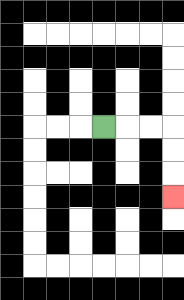{'start': '[4, 5]', 'end': '[7, 8]', 'path_directions': 'R,R,R,D,D,D', 'path_coordinates': '[[4, 5], [5, 5], [6, 5], [7, 5], [7, 6], [7, 7], [7, 8]]'}